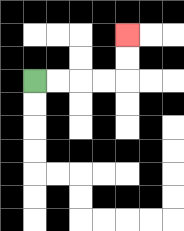{'start': '[1, 3]', 'end': '[5, 1]', 'path_directions': 'R,R,R,R,U,U', 'path_coordinates': '[[1, 3], [2, 3], [3, 3], [4, 3], [5, 3], [5, 2], [5, 1]]'}